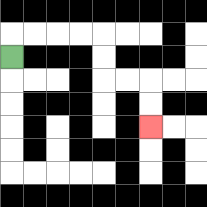{'start': '[0, 2]', 'end': '[6, 5]', 'path_directions': 'U,R,R,R,R,D,D,R,R,D,D', 'path_coordinates': '[[0, 2], [0, 1], [1, 1], [2, 1], [3, 1], [4, 1], [4, 2], [4, 3], [5, 3], [6, 3], [6, 4], [6, 5]]'}